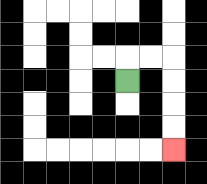{'start': '[5, 3]', 'end': '[7, 6]', 'path_directions': 'U,R,R,D,D,D,D', 'path_coordinates': '[[5, 3], [5, 2], [6, 2], [7, 2], [7, 3], [7, 4], [7, 5], [7, 6]]'}